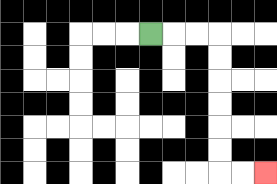{'start': '[6, 1]', 'end': '[11, 7]', 'path_directions': 'R,R,R,D,D,D,D,D,D,R,R', 'path_coordinates': '[[6, 1], [7, 1], [8, 1], [9, 1], [9, 2], [9, 3], [9, 4], [9, 5], [9, 6], [9, 7], [10, 7], [11, 7]]'}